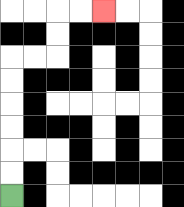{'start': '[0, 8]', 'end': '[4, 0]', 'path_directions': 'U,U,U,U,U,U,R,R,U,U,R,R', 'path_coordinates': '[[0, 8], [0, 7], [0, 6], [0, 5], [0, 4], [0, 3], [0, 2], [1, 2], [2, 2], [2, 1], [2, 0], [3, 0], [4, 0]]'}